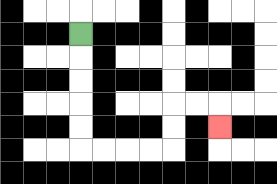{'start': '[3, 1]', 'end': '[9, 5]', 'path_directions': 'D,D,D,D,D,R,R,R,R,U,U,R,R,D', 'path_coordinates': '[[3, 1], [3, 2], [3, 3], [3, 4], [3, 5], [3, 6], [4, 6], [5, 6], [6, 6], [7, 6], [7, 5], [7, 4], [8, 4], [9, 4], [9, 5]]'}